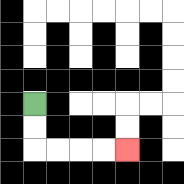{'start': '[1, 4]', 'end': '[5, 6]', 'path_directions': 'D,D,R,R,R,R', 'path_coordinates': '[[1, 4], [1, 5], [1, 6], [2, 6], [3, 6], [4, 6], [5, 6]]'}